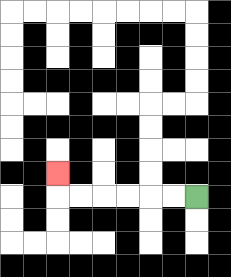{'start': '[8, 8]', 'end': '[2, 7]', 'path_directions': 'L,L,L,L,L,L,U', 'path_coordinates': '[[8, 8], [7, 8], [6, 8], [5, 8], [4, 8], [3, 8], [2, 8], [2, 7]]'}